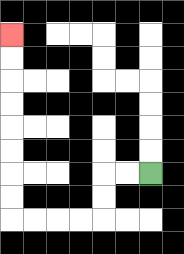{'start': '[6, 7]', 'end': '[0, 1]', 'path_directions': 'L,L,D,D,L,L,L,L,U,U,U,U,U,U,U,U', 'path_coordinates': '[[6, 7], [5, 7], [4, 7], [4, 8], [4, 9], [3, 9], [2, 9], [1, 9], [0, 9], [0, 8], [0, 7], [0, 6], [0, 5], [0, 4], [0, 3], [0, 2], [0, 1]]'}